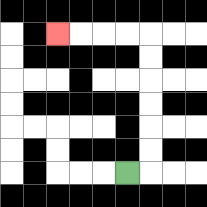{'start': '[5, 7]', 'end': '[2, 1]', 'path_directions': 'R,U,U,U,U,U,U,L,L,L,L', 'path_coordinates': '[[5, 7], [6, 7], [6, 6], [6, 5], [6, 4], [6, 3], [6, 2], [6, 1], [5, 1], [4, 1], [3, 1], [2, 1]]'}